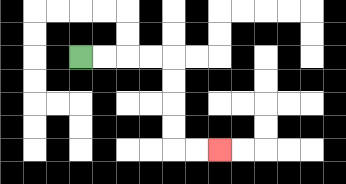{'start': '[3, 2]', 'end': '[9, 6]', 'path_directions': 'R,R,R,R,D,D,D,D,R,R', 'path_coordinates': '[[3, 2], [4, 2], [5, 2], [6, 2], [7, 2], [7, 3], [7, 4], [7, 5], [7, 6], [8, 6], [9, 6]]'}